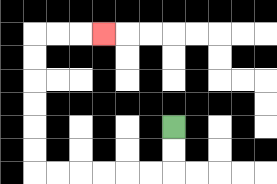{'start': '[7, 5]', 'end': '[4, 1]', 'path_directions': 'D,D,L,L,L,L,L,L,U,U,U,U,U,U,R,R,R', 'path_coordinates': '[[7, 5], [7, 6], [7, 7], [6, 7], [5, 7], [4, 7], [3, 7], [2, 7], [1, 7], [1, 6], [1, 5], [1, 4], [1, 3], [1, 2], [1, 1], [2, 1], [3, 1], [4, 1]]'}